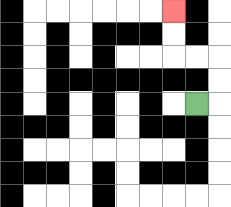{'start': '[8, 4]', 'end': '[7, 0]', 'path_directions': 'R,U,U,L,L,U,U', 'path_coordinates': '[[8, 4], [9, 4], [9, 3], [9, 2], [8, 2], [7, 2], [7, 1], [7, 0]]'}